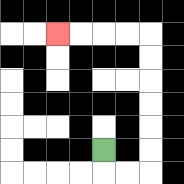{'start': '[4, 6]', 'end': '[2, 1]', 'path_directions': 'D,R,R,U,U,U,U,U,U,L,L,L,L', 'path_coordinates': '[[4, 6], [4, 7], [5, 7], [6, 7], [6, 6], [6, 5], [6, 4], [6, 3], [6, 2], [6, 1], [5, 1], [4, 1], [3, 1], [2, 1]]'}